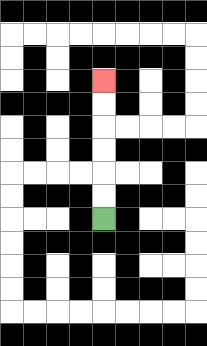{'start': '[4, 9]', 'end': '[4, 3]', 'path_directions': 'U,U,U,U,U,U', 'path_coordinates': '[[4, 9], [4, 8], [4, 7], [4, 6], [4, 5], [4, 4], [4, 3]]'}